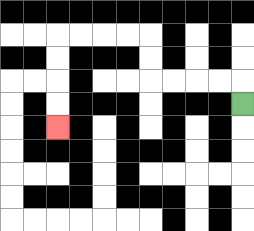{'start': '[10, 4]', 'end': '[2, 5]', 'path_directions': 'U,L,L,L,L,U,U,L,L,L,L,D,D,D,D', 'path_coordinates': '[[10, 4], [10, 3], [9, 3], [8, 3], [7, 3], [6, 3], [6, 2], [6, 1], [5, 1], [4, 1], [3, 1], [2, 1], [2, 2], [2, 3], [2, 4], [2, 5]]'}